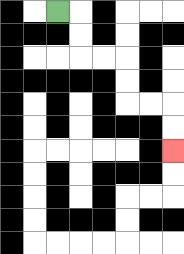{'start': '[2, 0]', 'end': '[7, 6]', 'path_directions': 'R,D,D,R,R,D,D,R,R,D,D', 'path_coordinates': '[[2, 0], [3, 0], [3, 1], [3, 2], [4, 2], [5, 2], [5, 3], [5, 4], [6, 4], [7, 4], [7, 5], [7, 6]]'}